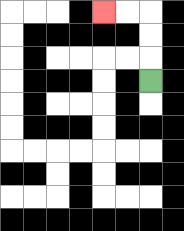{'start': '[6, 3]', 'end': '[4, 0]', 'path_directions': 'U,U,U,L,L', 'path_coordinates': '[[6, 3], [6, 2], [6, 1], [6, 0], [5, 0], [4, 0]]'}